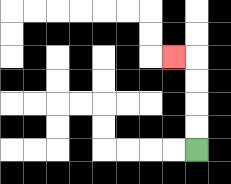{'start': '[8, 6]', 'end': '[7, 2]', 'path_directions': 'U,U,U,U,L', 'path_coordinates': '[[8, 6], [8, 5], [8, 4], [8, 3], [8, 2], [7, 2]]'}